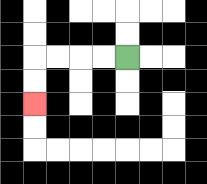{'start': '[5, 2]', 'end': '[1, 4]', 'path_directions': 'L,L,L,L,D,D', 'path_coordinates': '[[5, 2], [4, 2], [3, 2], [2, 2], [1, 2], [1, 3], [1, 4]]'}